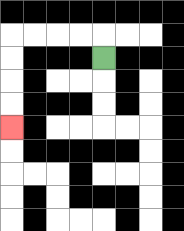{'start': '[4, 2]', 'end': '[0, 5]', 'path_directions': 'U,L,L,L,L,D,D,D,D', 'path_coordinates': '[[4, 2], [4, 1], [3, 1], [2, 1], [1, 1], [0, 1], [0, 2], [0, 3], [0, 4], [0, 5]]'}